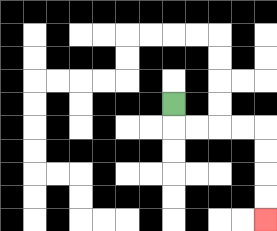{'start': '[7, 4]', 'end': '[11, 9]', 'path_directions': 'D,R,R,R,R,D,D,D,D', 'path_coordinates': '[[7, 4], [7, 5], [8, 5], [9, 5], [10, 5], [11, 5], [11, 6], [11, 7], [11, 8], [11, 9]]'}